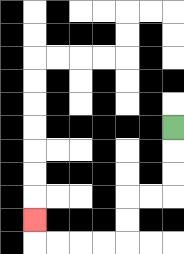{'start': '[7, 5]', 'end': '[1, 9]', 'path_directions': 'D,D,D,L,L,D,D,L,L,L,L,U', 'path_coordinates': '[[7, 5], [7, 6], [7, 7], [7, 8], [6, 8], [5, 8], [5, 9], [5, 10], [4, 10], [3, 10], [2, 10], [1, 10], [1, 9]]'}